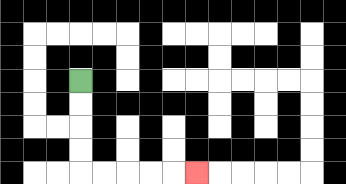{'start': '[3, 3]', 'end': '[8, 7]', 'path_directions': 'D,D,D,D,R,R,R,R,R', 'path_coordinates': '[[3, 3], [3, 4], [3, 5], [3, 6], [3, 7], [4, 7], [5, 7], [6, 7], [7, 7], [8, 7]]'}